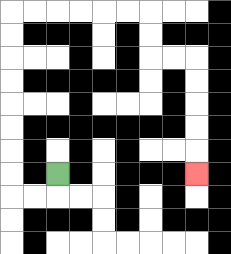{'start': '[2, 7]', 'end': '[8, 7]', 'path_directions': 'D,L,L,U,U,U,U,U,U,U,U,R,R,R,R,R,R,D,D,R,R,D,D,D,D,D', 'path_coordinates': '[[2, 7], [2, 8], [1, 8], [0, 8], [0, 7], [0, 6], [0, 5], [0, 4], [0, 3], [0, 2], [0, 1], [0, 0], [1, 0], [2, 0], [3, 0], [4, 0], [5, 0], [6, 0], [6, 1], [6, 2], [7, 2], [8, 2], [8, 3], [8, 4], [8, 5], [8, 6], [8, 7]]'}